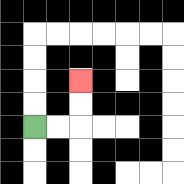{'start': '[1, 5]', 'end': '[3, 3]', 'path_directions': 'R,R,U,U', 'path_coordinates': '[[1, 5], [2, 5], [3, 5], [3, 4], [3, 3]]'}